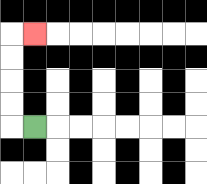{'start': '[1, 5]', 'end': '[1, 1]', 'path_directions': 'L,U,U,U,U,R', 'path_coordinates': '[[1, 5], [0, 5], [0, 4], [0, 3], [0, 2], [0, 1], [1, 1]]'}